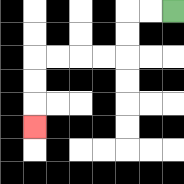{'start': '[7, 0]', 'end': '[1, 5]', 'path_directions': 'L,L,D,D,L,L,L,L,D,D,D', 'path_coordinates': '[[7, 0], [6, 0], [5, 0], [5, 1], [5, 2], [4, 2], [3, 2], [2, 2], [1, 2], [1, 3], [1, 4], [1, 5]]'}